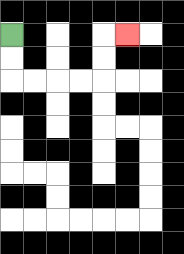{'start': '[0, 1]', 'end': '[5, 1]', 'path_directions': 'D,D,R,R,R,R,U,U,R', 'path_coordinates': '[[0, 1], [0, 2], [0, 3], [1, 3], [2, 3], [3, 3], [4, 3], [4, 2], [4, 1], [5, 1]]'}